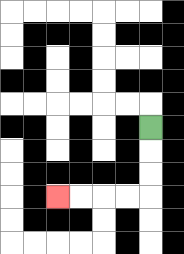{'start': '[6, 5]', 'end': '[2, 8]', 'path_directions': 'D,D,D,L,L,L,L', 'path_coordinates': '[[6, 5], [6, 6], [6, 7], [6, 8], [5, 8], [4, 8], [3, 8], [2, 8]]'}